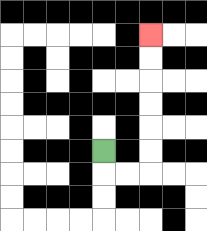{'start': '[4, 6]', 'end': '[6, 1]', 'path_directions': 'D,R,R,U,U,U,U,U,U', 'path_coordinates': '[[4, 6], [4, 7], [5, 7], [6, 7], [6, 6], [6, 5], [6, 4], [6, 3], [6, 2], [6, 1]]'}